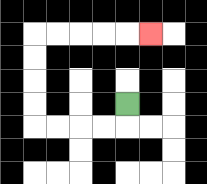{'start': '[5, 4]', 'end': '[6, 1]', 'path_directions': 'D,L,L,L,L,U,U,U,U,R,R,R,R,R', 'path_coordinates': '[[5, 4], [5, 5], [4, 5], [3, 5], [2, 5], [1, 5], [1, 4], [1, 3], [1, 2], [1, 1], [2, 1], [3, 1], [4, 1], [5, 1], [6, 1]]'}